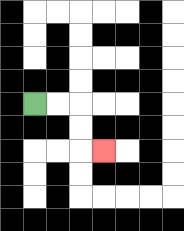{'start': '[1, 4]', 'end': '[4, 6]', 'path_directions': 'R,R,D,D,R', 'path_coordinates': '[[1, 4], [2, 4], [3, 4], [3, 5], [3, 6], [4, 6]]'}